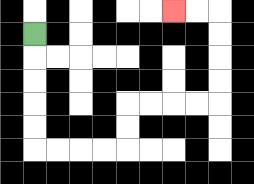{'start': '[1, 1]', 'end': '[7, 0]', 'path_directions': 'D,D,D,D,D,R,R,R,R,U,U,R,R,R,R,U,U,U,U,L,L', 'path_coordinates': '[[1, 1], [1, 2], [1, 3], [1, 4], [1, 5], [1, 6], [2, 6], [3, 6], [4, 6], [5, 6], [5, 5], [5, 4], [6, 4], [7, 4], [8, 4], [9, 4], [9, 3], [9, 2], [9, 1], [9, 0], [8, 0], [7, 0]]'}